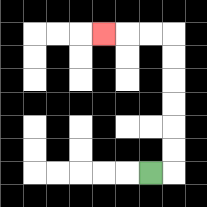{'start': '[6, 7]', 'end': '[4, 1]', 'path_directions': 'R,U,U,U,U,U,U,L,L,L', 'path_coordinates': '[[6, 7], [7, 7], [7, 6], [7, 5], [7, 4], [7, 3], [7, 2], [7, 1], [6, 1], [5, 1], [4, 1]]'}